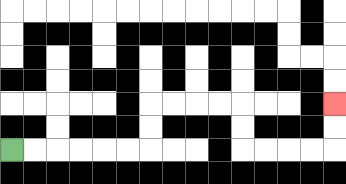{'start': '[0, 6]', 'end': '[14, 4]', 'path_directions': 'R,R,R,R,R,R,U,U,R,R,R,R,D,D,R,R,R,R,U,U', 'path_coordinates': '[[0, 6], [1, 6], [2, 6], [3, 6], [4, 6], [5, 6], [6, 6], [6, 5], [6, 4], [7, 4], [8, 4], [9, 4], [10, 4], [10, 5], [10, 6], [11, 6], [12, 6], [13, 6], [14, 6], [14, 5], [14, 4]]'}